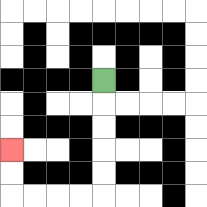{'start': '[4, 3]', 'end': '[0, 6]', 'path_directions': 'D,D,D,D,D,L,L,L,L,U,U', 'path_coordinates': '[[4, 3], [4, 4], [4, 5], [4, 6], [4, 7], [4, 8], [3, 8], [2, 8], [1, 8], [0, 8], [0, 7], [0, 6]]'}